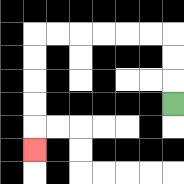{'start': '[7, 4]', 'end': '[1, 6]', 'path_directions': 'U,U,U,L,L,L,L,L,L,D,D,D,D,D', 'path_coordinates': '[[7, 4], [7, 3], [7, 2], [7, 1], [6, 1], [5, 1], [4, 1], [3, 1], [2, 1], [1, 1], [1, 2], [1, 3], [1, 4], [1, 5], [1, 6]]'}